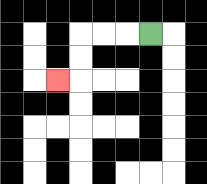{'start': '[6, 1]', 'end': '[2, 3]', 'path_directions': 'L,L,L,D,D,L', 'path_coordinates': '[[6, 1], [5, 1], [4, 1], [3, 1], [3, 2], [3, 3], [2, 3]]'}